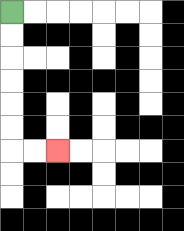{'start': '[0, 0]', 'end': '[2, 6]', 'path_directions': 'D,D,D,D,D,D,R,R', 'path_coordinates': '[[0, 0], [0, 1], [0, 2], [0, 3], [0, 4], [0, 5], [0, 6], [1, 6], [2, 6]]'}